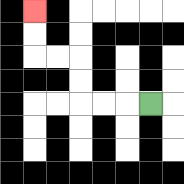{'start': '[6, 4]', 'end': '[1, 0]', 'path_directions': 'L,L,L,U,U,L,L,U,U', 'path_coordinates': '[[6, 4], [5, 4], [4, 4], [3, 4], [3, 3], [3, 2], [2, 2], [1, 2], [1, 1], [1, 0]]'}